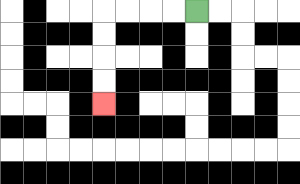{'start': '[8, 0]', 'end': '[4, 4]', 'path_directions': 'L,L,L,L,D,D,D,D', 'path_coordinates': '[[8, 0], [7, 0], [6, 0], [5, 0], [4, 0], [4, 1], [4, 2], [4, 3], [4, 4]]'}